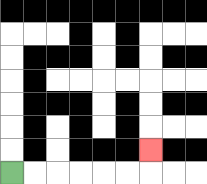{'start': '[0, 7]', 'end': '[6, 6]', 'path_directions': 'R,R,R,R,R,R,U', 'path_coordinates': '[[0, 7], [1, 7], [2, 7], [3, 7], [4, 7], [5, 7], [6, 7], [6, 6]]'}